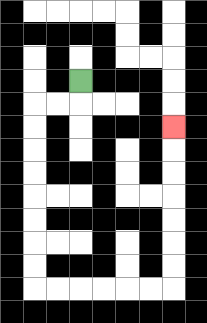{'start': '[3, 3]', 'end': '[7, 5]', 'path_directions': 'D,L,L,D,D,D,D,D,D,D,D,R,R,R,R,R,R,U,U,U,U,U,U,U', 'path_coordinates': '[[3, 3], [3, 4], [2, 4], [1, 4], [1, 5], [1, 6], [1, 7], [1, 8], [1, 9], [1, 10], [1, 11], [1, 12], [2, 12], [3, 12], [4, 12], [5, 12], [6, 12], [7, 12], [7, 11], [7, 10], [7, 9], [7, 8], [7, 7], [7, 6], [7, 5]]'}